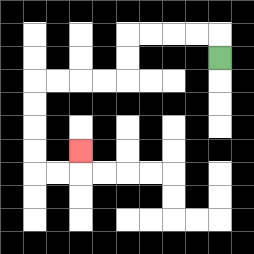{'start': '[9, 2]', 'end': '[3, 6]', 'path_directions': 'U,L,L,L,L,D,D,L,L,L,L,D,D,D,D,R,R,U', 'path_coordinates': '[[9, 2], [9, 1], [8, 1], [7, 1], [6, 1], [5, 1], [5, 2], [5, 3], [4, 3], [3, 3], [2, 3], [1, 3], [1, 4], [1, 5], [1, 6], [1, 7], [2, 7], [3, 7], [3, 6]]'}